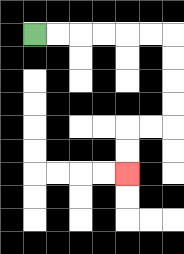{'start': '[1, 1]', 'end': '[5, 7]', 'path_directions': 'R,R,R,R,R,R,D,D,D,D,L,L,D,D', 'path_coordinates': '[[1, 1], [2, 1], [3, 1], [4, 1], [5, 1], [6, 1], [7, 1], [7, 2], [7, 3], [7, 4], [7, 5], [6, 5], [5, 5], [5, 6], [5, 7]]'}